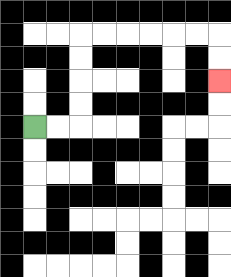{'start': '[1, 5]', 'end': '[9, 3]', 'path_directions': 'R,R,U,U,U,U,R,R,R,R,R,R,D,D', 'path_coordinates': '[[1, 5], [2, 5], [3, 5], [3, 4], [3, 3], [3, 2], [3, 1], [4, 1], [5, 1], [6, 1], [7, 1], [8, 1], [9, 1], [9, 2], [9, 3]]'}